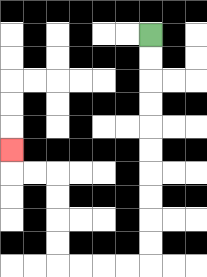{'start': '[6, 1]', 'end': '[0, 6]', 'path_directions': 'D,D,D,D,D,D,D,D,D,D,L,L,L,L,U,U,U,U,L,L,U', 'path_coordinates': '[[6, 1], [6, 2], [6, 3], [6, 4], [6, 5], [6, 6], [6, 7], [6, 8], [6, 9], [6, 10], [6, 11], [5, 11], [4, 11], [3, 11], [2, 11], [2, 10], [2, 9], [2, 8], [2, 7], [1, 7], [0, 7], [0, 6]]'}